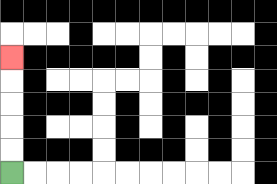{'start': '[0, 7]', 'end': '[0, 2]', 'path_directions': 'U,U,U,U,U', 'path_coordinates': '[[0, 7], [0, 6], [0, 5], [0, 4], [0, 3], [0, 2]]'}